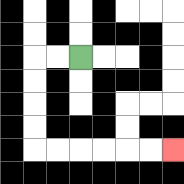{'start': '[3, 2]', 'end': '[7, 6]', 'path_directions': 'L,L,D,D,D,D,R,R,R,R,R,R', 'path_coordinates': '[[3, 2], [2, 2], [1, 2], [1, 3], [1, 4], [1, 5], [1, 6], [2, 6], [3, 6], [4, 6], [5, 6], [6, 6], [7, 6]]'}